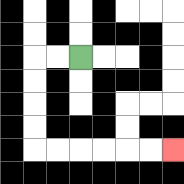{'start': '[3, 2]', 'end': '[7, 6]', 'path_directions': 'L,L,D,D,D,D,R,R,R,R,R,R', 'path_coordinates': '[[3, 2], [2, 2], [1, 2], [1, 3], [1, 4], [1, 5], [1, 6], [2, 6], [3, 6], [4, 6], [5, 6], [6, 6], [7, 6]]'}